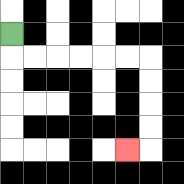{'start': '[0, 1]', 'end': '[5, 6]', 'path_directions': 'D,R,R,R,R,R,R,D,D,D,D,L', 'path_coordinates': '[[0, 1], [0, 2], [1, 2], [2, 2], [3, 2], [4, 2], [5, 2], [6, 2], [6, 3], [6, 4], [6, 5], [6, 6], [5, 6]]'}